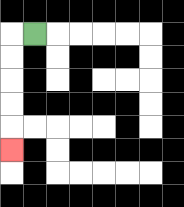{'start': '[1, 1]', 'end': '[0, 6]', 'path_directions': 'L,D,D,D,D,D', 'path_coordinates': '[[1, 1], [0, 1], [0, 2], [0, 3], [0, 4], [0, 5], [0, 6]]'}